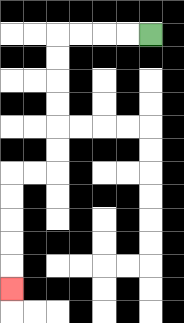{'start': '[6, 1]', 'end': '[0, 12]', 'path_directions': 'L,L,L,L,D,D,D,D,D,D,L,L,D,D,D,D,D', 'path_coordinates': '[[6, 1], [5, 1], [4, 1], [3, 1], [2, 1], [2, 2], [2, 3], [2, 4], [2, 5], [2, 6], [2, 7], [1, 7], [0, 7], [0, 8], [0, 9], [0, 10], [0, 11], [0, 12]]'}